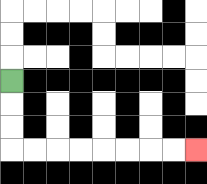{'start': '[0, 3]', 'end': '[8, 6]', 'path_directions': 'D,D,D,R,R,R,R,R,R,R,R', 'path_coordinates': '[[0, 3], [0, 4], [0, 5], [0, 6], [1, 6], [2, 6], [3, 6], [4, 6], [5, 6], [6, 6], [7, 6], [8, 6]]'}